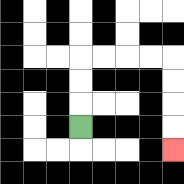{'start': '[3, 5]', 'end': '[7, 6]', 'path_directions': 'U,U,U,R,R,R,R,D,D,D,D', 'path_coordinates': '[[3, 5], [3, 4], [3, 3], [3, 2], [4, 2], [5, 2], [6, 2], [7, 2], [7, 3], [7, 4], [7, 5], [7, 6]]'}